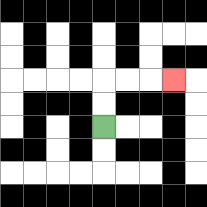{'start': '[4, 5]', 'end': '[7, 3]', 'path_directions': 'U,U,R,R,R', 'path_coordinates': '[[4, 5], [4, 4], [4, 3], [5, 3], [6, 3], [7, 3]]'}